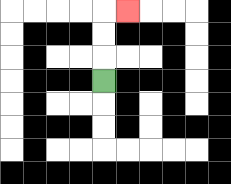{'start': '[4, 3]', 'end': '[5, 0]', 'path_directions': 'U,U,U,R', 'path_coordinates': '[[4, 3], [4, 2], [4, 1], [4, 0], [5, 0]]'}